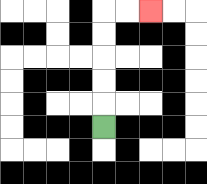{'start': '[4, 5]', 'end': '[6, 0]', 'path_directions': 'U,U,U,U,U,R,R', 'path_coordinates': '[[4, 5], [4, 4], [4, 3], [4, 2], [4, 1], [4, 0], [5, 0], [6, 0]]'}